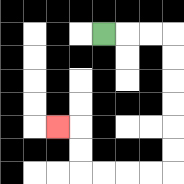{'start': '[4, 1]', 'end': '[2, 5]', 'path_directions': 'R,R,R,D,D,D,D,D,D,L,L,L,L,U,U,L', 'path_coordinates': '[[4, 1], [5, 1], [6, 1], [7, 1], [7, 2], [7, 3], [7, 4], [7, 5], [7, 6], [7, 7], [6, 7], [5, 7], [4, 7], [3, 7], [3, 6], [3, 5], [2, 5]]'}